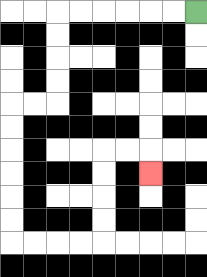{'start': '[8, 0]', 'end': '[6, 7]', 'path_directions': 'L,L,L,L,L,L,D,D,D,D,L,L,D,D,D,D,D,D,R,R,R,R,U,U,U,U,R,R,D', 'path_coordinates': '[[8, 0], [7, 0], [6, 0], [5, 0], [4, 0], [3, 0], [2, 0], [2, 1], [2, 2], [2, 3], [2, 4], [1, 4], [0, 4], [0, 5], [0, 6], [0, 7], [0, 8], [0, 9], [0, 10], [1, 10], [2, 10], [3, 10], [4, 10], [4, 9], [4, 8], [4, 7], [4, 6], [5, 6], [6, 6], [6, 7]]'}